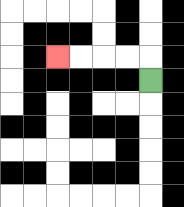{'start': '[6, 3]', 'end': '[2, 2]', 'path_directions': 'U,L,L,L,L', 'path_coordinates': '[[6, 3], [6, 2], [5, 2], [4, 2], [3, 2], [2, 2]]'}